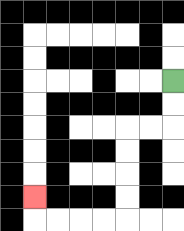{'start': '[7, 3]', 'end': '[1, 8]', 'path_directions': 'D,D,L,L,D,D,D,D,L,L,L,L,U', 'path_coordinates': '[[7, 3], [7, 4], [7, 5], [6, 5], [5, 5], [5, 6], [5, 7], [5, 8], [5, 9], [4, 9], [3, 9], [2, 9], [1, 9], [1, 8]]'}